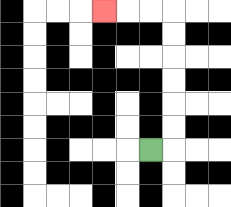{'start': '[6, 6]', 'end': '[4, 0]', 'path_directions': 'R,U,U,U,U,U,U,L,L,L', 'path_coordinates': '[[6, 6], [7, 6], [7, 5], [7, 4], [7, 3], [7, 2], [7, 1], [7, 0], [6, 0], [5, 0], [4, 0]]'}